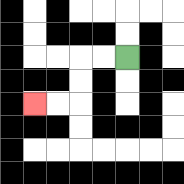{'start': '[5, 2]', 'end': '[1, 4]', 'path_directions': 'L,L,D,D,L,L', 'path_coordinates': '[[5, 2], [4, 2], [3, 2], [3, 3], [3, 4], [2, 4], [1, 4]]'}